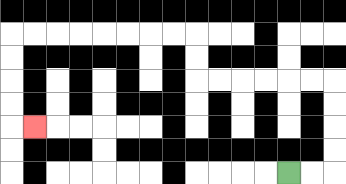{'start': '[12, 7]', 'end': '[1, 5]', 'path_directions': 'R,R,U,U,U,U,L,L,L,L,L,L,U,U,L,L,L,L,L,L,L,L,D,D,D,D,R', 'path_coordinates': '[[12, 7], [13, 7], [14, 7], [14, 6], [14, 5], [14, 4], [14, 3], [13, 3], [12, 3], [11, 3], [10, 3], [9, 3], [8, 3], [8, 2], [8, 1], [7, 1], [6, 1], [5, 1], [4, 1], [3, 1], [2, 1], [1, 1], [0, 1], [0, 2], [0, 3], [0, 4], [0, 5], [1, 5]]'}